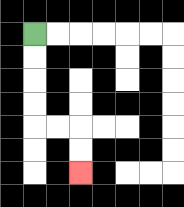{'start': '[1, 1]', 'end': '[3, 7]', 'path_directions': 'D,D,D,D,R,R,D,D', 'path_coordinates': '[[1, 1], [1, 2], [1, 3], [1, 4], [1, 5], [2, 5], [3, 5], [3, 6], [3, 7]]'}